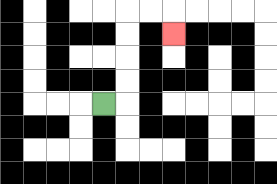{'start': '[4, 4]', 'end': '[7, 1]', 'path_directions': 'R,U,U,U,U,R,R,D', 'path_coordinates': '[[4, 4], [5, 4], [5, 3], [5, 2], [5, 1], [5, 0], [6, 0], [7, 0], [7, 1]]'}